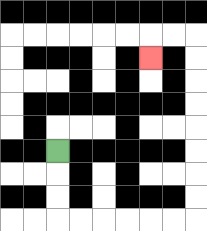{'start': '[2, 6]', 'end': '[6, 2]', 'path_directions': 'D,D,D,R,R,R,R,R,R,U,U,U,U,U,U,U,U,L,L,D', 'path_coordinates': '[[2, 6], [2, 7], [2, 8], [2, 9], [3, 9], [4, 9], [5, 9], [6, 9], [7, 9], [8, 9], [8, 8], [8, 7], [8, 6], [8, 5], [8, 4], [8, 3], [8, 2], [8, 1], [7, 1], [6, 1], [6, 2]]'}